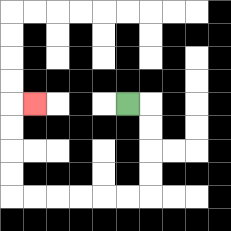{'start': '[5, 4]', 'end': '[1, 4]', 'path_directions': 'R,D,D,D,D,L,L,L,L,L,L,U,U,U,U,R', 'path_coordinates': '[[5, 4], [6, 4], [6, 5], [6, 6], [6, 7], [6, 8], [5, 8], [4, 8], [3, 8], [2, 8], [1, 8], [0, 8], [0, 7], [0, 6], [0, 5], [0, 4], [1, 4]]'}